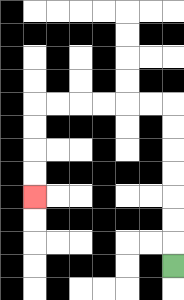{'start': '[7, 11]', 'end': '[1, 8]', 'path_directions': 'U,U,U,U,U,U,U,L,L,L,L,L,L,D,D,D,D', 'path_coordinates': '[[7, 11], [7, 10], [7, 9], [7, 8], [7, 7], [7, 6], [7, 5], [7, 4], [6, 4], [5, 4], [4, 4], [3, 4], [2, 4], [1, 4], [1, 5], [1, 6], [1, 7], [1, 8]]'}